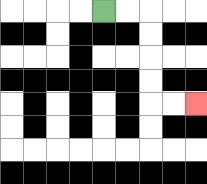{'start': '[4, 0]', 'end': '[8, 4]', 'path_directions': 'R,R,D,D,D,D,R,R', 'path_coordinates': '[[4, 0], [5, 0], [6, 0], [6, 1], [6, 2], [6, 3], [6, 4], [7, 4], [8, 4]]'}